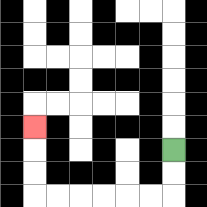{'start': '[7, 6]', 'end': '[1, 5]', 'path_directions': 'D,D,L,L,L,L,L,L,U,U,U', 'path_coordinates': '[[7, 6], [7, 7], [7, 8], [6, 8], [5, 8], [4, 8], [3, 8], [2, 8], [1, 8], [1, 7], [1, 6], [1, 5]]'}